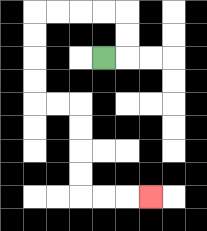{'start': '[4, 2]', 'end': '[6, 8]', 'path_directions': 'R,U,U,L,L,L,L,D,D,D,D,R,R,D,D,D,D,R,R,R', 'path_coordinates': '[[4, 2], [5, 2], [5, 1], [5, 0], [4, 0], [3, 0], [2, 0], [1, 0], [1, 1], [1, 2], [1, 3], [1, 4], [2, 4], [3, 4], [3, 5], [3, 6], [3, 7], [3, 8], [4, 8], [5, 8], [6, 8]]'}